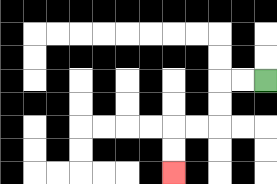{'start': '[11, 3]', 'end': '[7, 7]', 'path_directions': 'L,L,D,D,L,L,D,D', 'path_coordinates': '[[11, 3], [10, 3], [9, 3], [9, 4], [9, 5], [8, 5], [7, 5], [7, 6], [7, 7]]'}